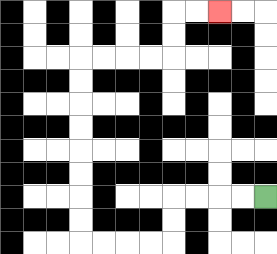{'start': '[11, 8]', 'end': '[9, 0]', 'path_directions': 'L,L,L,L,D,D,L,L,L,L,U,U,U,U,U,U,U,U,R,R,R,R,U,U,R,R', 'path_coordinates': '[[11, 8], [10, 8], [9, 8], [8, 8], [7, 8], [7, 9], [7, 10], [6, 10], [5, 10], [4, 10], [3, 10], [3, 9], [3, 8], [3, 7], [3, 6], [3, 5], [3, 4], [3, 3], [3, 2], [4, 2], [5, 2], [6, 2], [7, 2], [7, 1], [7, 0], [8, 0], [9, 0]]'}